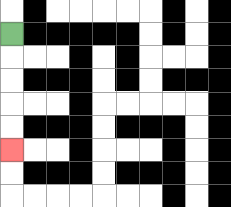{'start': '[0, 1]', 'end': '[0, 6]', 'path_directions': 'D,D,D,D,D', 'path_coordinates': '[[0, 1], [0, 2], [0, 3], [0, 4], [0, 5], [0, 6]]'}